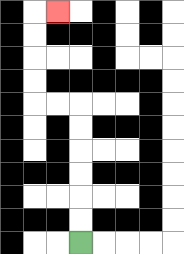{'start': '[3, 10]', 'end': '[2, 0]', 'path_directions': 'U,U,U,U,U,U,L,L,U,U,U,U,R', 'path_coordinates': '[[3, 10], [3, 9], [3, 8], [3, 7], [3, 6], [3, 5], [3, 4], [2, 4], [1, 4], [1, 3], [1, 2], [1, 1], [1, 0], [2, 0]]'}